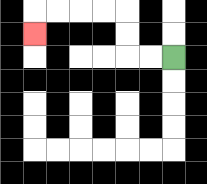{'start': '[7, 2]', 'end': '[1, 1]', 'path_directions': 'L,L,U,U,L,L,L,L,D', 'path_coordinates': '[[7, 2], [6, 2], [5, 2], [5, 1], [5, 0], [4, 0], [3, 0], [2, 0], [1, 0], [1, 1]]'}